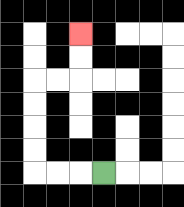{'start': '[4, 7]', 'end': '[3, 1]', 'path_directions': 'L,L,L,U,U,U,U,R,R,U,U', 'path_coordinates': '[[4, 7], [3, 7], [2, 7], [1, 7], [1, 6], [1, 5], [1, 4], [1, 3], [2, 3], [3, 3], [3, 2], [3, 1]]'}